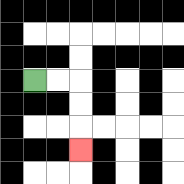{'start': '[1, 3]', 'end': '[3, 6]', 'path_directions': 'R,R,D,D,D', 'path_coordinates': '[[1, 3], [2, 3], [3, 3], [3, 4], [3, 5], [3, 6]]'}